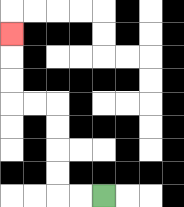{'start': '[4, 8]', 'end': '[0, 1]', 'path_directions': 'L,L,U,U,U,U,L,L,U,U,U', 'path_coordinates': '[[4, 8], [3, 8], [2, 8], [2, 7], [2, 6], [2, 5], [2, 4], [1, 4], [0, 4], [0, 3], [0, 2], [0, 1]]'}